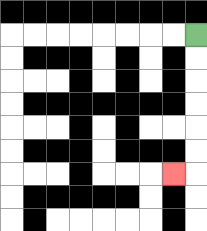{'start': '[8, 1]', 'end': '[7, 7]', 'path_directions': 'D,D,D,D,D,D,L', 'path_coordinates': '[[8, 1], [8, 2], [8, 3], [8, 4], [8, 5], [8, 6], [8, 7], [7, 7]]'}